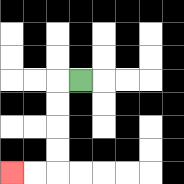{'start': '[3, 3]', 'end': '[0, 7]', 'path_directions': 'L,D,D,D,D,L,L', 'path_coordinates': '[[3, 3], [2, 3], [2, 4], [2, 5], [2, 6], [2, 7], [1, 7], [0, 7]]'}